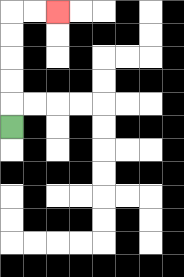{'start': '[0, 5]', 'end': '[2, 0]', 'path_directions': 'U,U,U,U,U,R,R', 'path_coordinates': '[[0, 5], [0, 4], [0, 3], [0, 2], [0, 1], [0, 0], [1, 0], [2, 0]]'}